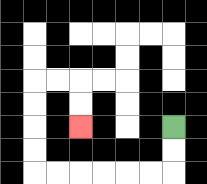{'start': '[7, 5]', 'end': '[3, 5]', 'path_directions': 'D,D,L,L,L,L,L,L,U,U,U,U,R,R,D,D', 'path_coordinates': '[[7, 5], [7, 6], [7, 7], [6, 7], [5, 7], [4, 7], [3, 7], [2, 7], [1, 7], [1, 6], [1, 5], [1, 4], [1, 3], [2, 3], [3, 3], [3, 4], [3, 5]]'}